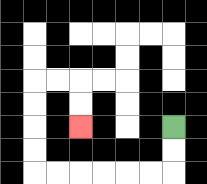{'start': '[7, 5]', 'end': '[3, 5]', 'path_directions': 'D,D,L,L,L,L,L,L,U,U,U,U,R,R,D,D', 'path_coordinates': '[[7, 5], [7, 6], [7, 7], [6, 7], [5, 7], [4, 7], [3, 7], [2, 7], [1, 7], [1, 6], [1, 5], [1, 4], [1, 3], [2, 3], [3, 3], [3, 4], [3, 5]]'}